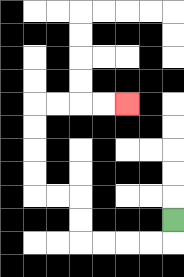{'start': '[7, 9]', 'end': '[5, 4]', 'path_directions': 'D,L,L,L,L,U,U,L,L,U,U,U,U,R,R,R,R', 'path_coordinates': '[[7, 9], [7, 10], [6, 10], [5, 10], [4, 10], [3, 10], [3, 9], [3, 8], [2, 8], [1, 8], [1, 7], [1, 6], [1, 5], [1, 4], [2, 4], [3, 4], [4, 4], [5, 4]]'}